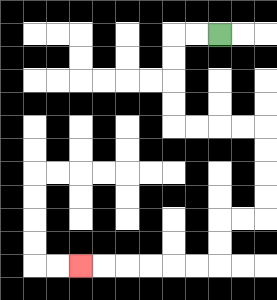{'start': '[9, 1]', 'end': '[3, 11]', 'path_directions': 'L,L,D,D,D,D,R,R,R,R,D,D,D,D,L,L,D,D,L,L,L,L,L,L', 'path_coordinates': '[[9, 1], [8, 1], [7, 1], [7, 2], [7, 3], [7, 4], [7, 5], [8, 5], [9, 5], [10, 5], [11, 5], [11, 6], [11, 7], [11, 8], [11, 9], [10, 9], [9, 9], [9, 10], [9, 11], [8, 11], [7, 11], [6, 11], [5, 11], [4, 11], [3, 11]]'}